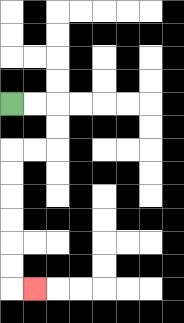{'start': '[0, 4]', 'end': '[1, 12]', 'path_directions': 'R,R,D,D,L,L,D,D,D,D,D,D,R', 'path_coordinates': '[[0, 4], [1, 4], [2, 4], [2, 5], [2, 6], [1, 6], [0, 6], [0, 7], [0, 8], [0, 9], [0, 10], [0, 11], [0, 12], [1, 12]]'}